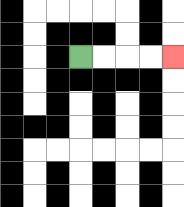{'start': '[3, 2]', 'end': '[7, 2]', 'path_directions': 'R,R,R,R', 'path_coordinates': '[[3, 2], [4, 2], [5, 2], [6, 2], [7, 2]]'}